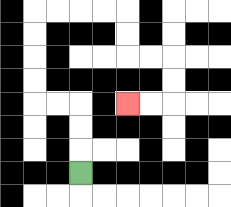{'start': '[3, 7]', 'end': '[5, 4]', 'path_directions': 'U,U,U,L,L,U,U,U,U,R,R,R,R,D,D,R,R,D,D,L,L', 'path_coordinates': '[[3, 7], [3, 6], [3, 5], [3, 4], [2, 4], [1, 4], [1, 3], [1, 2], [1, 1], [1, 0], [2, 0], [3, 0], [4, 0], [5, 0], [5, 1], [5, 2], [6, 2], [7, 2], [7, 3], [7, 4], [6, 4], [5, 4]]'}